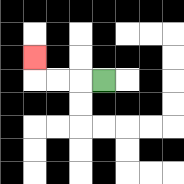{'start': '[4, 3]', 'end': '[1, 2]', 'path_directions': 'L,L,L,U', 'path_coordinates': '[[4, 3], [3, 3], [2, 3], [1, 3], [1, 2]]'}